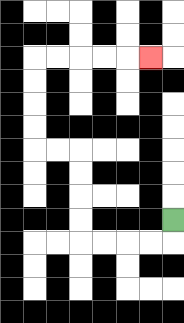{'start': '[7, 9]', 'end': '[6, 2]', 'path_directions': 'D,L,L,L,L,U,U,U,U,L,L,U,U,U,U,R,R,R,R,R', 'path_coordinates': '[[7, 9], [7, 10], [6, 10], [5, 10], [4, 10], [3, 10], [3, 9], [3, 8], [3, 7], [3, 6], [2, 6], [1, 6], [1, 5], [1, 4], [1, 3], [1, 2], [2, 2], [3, 2], [4, 2], [5, 2], [6, 2]]'}